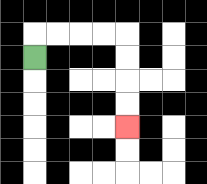{'start': '[1, 2]', 'end': '[5, 5]', 'path_directions': 'U,R,R,R,R,D,D,D,D', 'path_coordinates': '[[1, 2], [1, 1], [2, 1], [3, 1], [4, 1], [5, 1], [5, 2], [5, 3], [5, 4], [5, 5]]'}